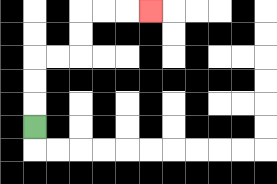{'start': '[1, 5]', 'end': '[6, 0]', 'path_directions': 'U,U,U,R,R,U,U,R,R,R', 'path_coordinates': '[[1, 5], [1, 4], [1, 3], [1, 2], [2, 2], [3, 2], [3, 1], [3, 0], [4, 0], [5, 0], [6, 0]]'}